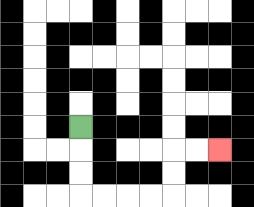{'start': '[3, 5]', 'end': '[9, 6]', 'path_directions': 'D,D,D,R,R,R,R,U,U,R,R', 'path_coordinates': '[[3, 5], [3, 6], [3, 7], [3, 8], [4, 8], [5, 8], [6, 8], [7, 8], [7, 7], [7, 6], [8, 6], [9, 6]]'}